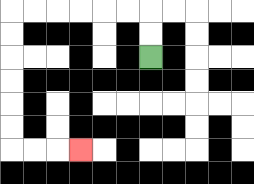{'start': '[6, 2]', 'end': '[3, 6]', 'path_directions': 'U,U,L,L,L,L,L,L,D,D,D,D,D,D,R,R,R', 'path_coordinates': '[[6, 2], [6, 1], [6, 0], [5, 0], [4, 0], [3, 0], [2, 0], [1, 0], [0, 0], [0, 1], [0, 2], [0, 3], [0, 4], [0, 5], [0, 6], [1, 6], [2, 6], [3, 6]]'}